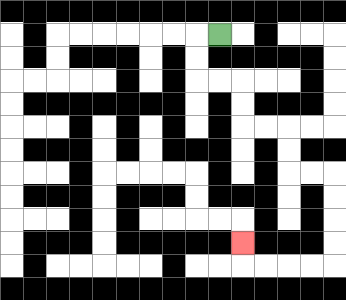{'start': '[9, 1]', 'end': '[10, 10]', 'path_directions': 'L,D,D,R,R,D,D,R,R,D,D,R,R,D,D,D,D,L,L,L,L,U', 'path_coordinates': '[[9, 1], [8, 1], [8, 2], [8, 3], [9, 3], [10, 3], [10, 4], [10, 5], [11, 5], [12, 5], [12, 6], [12, 7], [13, 7], [14, 7], [14, 8], [14, 9], [14, 10], [14, 11], [13, 11], [12, 11], [11, 11], [10, 11], [10, 10]]'}